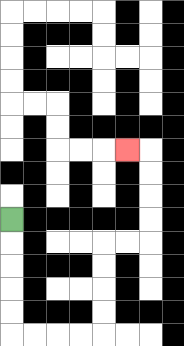{'start': '[0, 9]', 'end': '[5, 6]', 'path_directions': 'D,D,D,D,D,R,R,R,R,U,U,U,U,R,R,U,U,U,U,L', 'path_coordinates': '[[0, 9], [0, 10], [0, 11], [0, 12], [0, 13], [0, 14], [1, 14], [2, 14], [3, 14], [4, 14], [4, 13], [4, 12], [4, 11], [4, 10], [5, 10], [6, 10], [6, 9], [6, 8], [6, 7], [6, 6], [5, 6]]'}